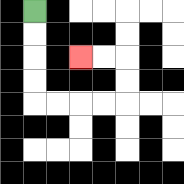{'start': '[1, 0]', 'end': '[3, 2]', 'path_directions': 'D,D,D,D,R,R,R,R,U,U,L,L', 'path_coordinates': '[[1, 0], [1, 1], [1, 2], [1, 3], [1, 4], [2, 4], [3, 4], [4, 4], [5, 4], [5, 3], [5, 2], [4, 2], [3, 2]]'}